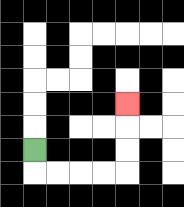{'start': '[1, 6]', 'end': '[5, 4]', 'path_directions': 'D,R,R,R,R,U,U,U', 'path_coordinates': '[[1, 6], [1, 7], [2, 7], [3, 7], [4, 7], [5, 7], [5, 6], [5, 5], [5, 4]]'}